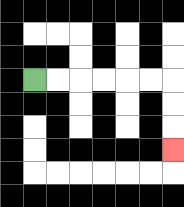{'start': '[1, 3]', 'end': '[7, 6]', 'path_directions': 'R,R,R,R,R,R,D,D,D', 'path_coordinates': '[[1, 3], [2, 3], [3, 3], [4, 3], [5, 3], [6, 3], [7, 3], [7, 4], [7, 5], [7, 6]]'}